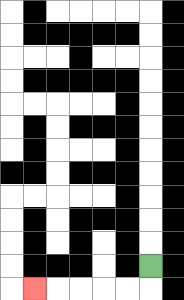{'start': '[6, 11]', 'end': '[1, 12]', 'path_directions': 'D,L,L,L,L,L', 'path_coordinates': '[[6, 11], [6, 12], [5, 12], [4, 12], [3, 12], [2, 12], [1, 12]]'}